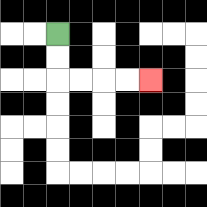{'start': '[2, 1]', 'end': '[6, 3]', 'path_directions': 'D,D,R,R,R,R', 'path_coordinates': '[[2, 1], [2, 2], [2, 3], [3, 3], [4, 3], [5, 3], [6, 3]]'}